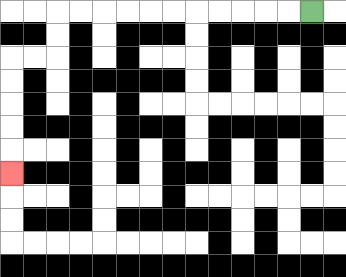{'start': '[13, 0]', 'end': '[0, 7]', 'path_directions': 'L,L,L,L,L,L,L,L,L,L,L,D,D,L,L,D,D,D,D,D', 'path_coordinates': '[[13, 0], [12, 0], [11, 0], [10, 0], [9, 0], [8, 0], [7, 0], [6, 0], [5, 0], [4, 0], [3, 0], [2, 0], [2, 1], [2, 2], [1, 2], [0, 2], [0, 3], [0, 4], [0, 5], [0, 6], [0, 7]]'}